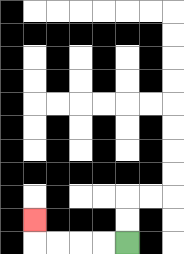{'start': '[5, 10]', 'end': '[1, 9]', 'path_directions': 'L,L,L,L,U', 'path_coordinates': '[[5, 10], [4, 10], [3, 10], [2, 10], [1, 10], [1, 9]]'}